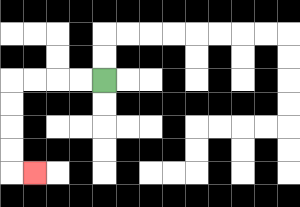{'start': '[4, 3]', 'end': '[1, 7]', 'path_directions': 'L,L,L,L,D,D,D,D,R', 'path_coordinates': '[[4, 3], [3, 3], [2, 3], [1, 3], [0, 3], [0, 4], [0, 5], [0, 6], [0, 7], [1, 7]]'}